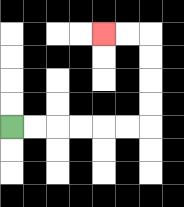{'start': '[0, 5]', 'end': '[4, 1]', 'path_directions': 'R,R,R,R,R,R,U,U,U,U,L,L', 'path_coordinates': '[[0, 5], [1, 5], [2, 5], [3, 5], [4, 5], [5, 5], [6, 5], [6, 4], [6, 3], [6, 2], [6, 1], [5, 1], [4, 1]]'}